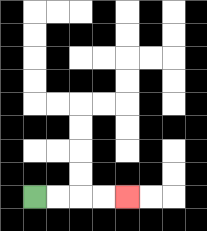{'start': '[1, 8]', 'end': '[5, 8]', 'path_directions': 'R,R,R,R', 'path_coordinates': '[[1, 8], [2, 8], [3, 8], [4, 8], [5, 8]]'}